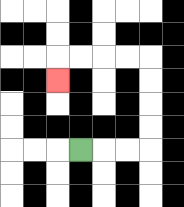{'start': '[3, 6]', 'end': '[2, 3]', 'path_directions': 'R,R,R,U,U,U,U,L,L,L,L,D', 'path_coordinates': '[[3, 6], [4, 6], [5, 6], [6, 6], [6, 5], [6, 4], [6, 3], [6, 2], [5, 2], [4, 2], [3, 2], [2, 2], [2, 3]]'}